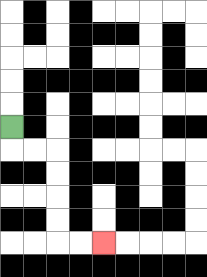{'start': '[0, 5]', 'end': '[4, 10]', 'path_directions': 'D,R,R,D,D,D,D,R,R', 'path_coordinates': '[[0, 5], [0, 6], [1, 6], [2, 6], [2, 7], [2, 8], [2, 9], [2, 10], [3, 10], [4, 10]]'}